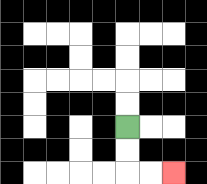{'start': '[5, 5]', 'end': '[7, 7]', 'path_directions': 'D,D,R,R', 'path_coordinates': '[[5, 5], [5, 6], [5, 7], [6, 7], [7, 7]]'}